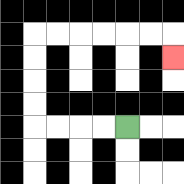{'start': '[5, 5]', 'end': '[7, 2]', 'path_directions': 'L,L,L,L,U,U,U,U,R,R,R,R,R,R,D', 'path_coordinates': '[[5, 5], [4, 5], [3, 5], [2, 5], [1, 5], [1, 4], [1, 3], [1, 2], [1, 1], [2, 1], [3, 1], [4, 1], [5, 1], [6, 1], [7, 1], [7, 2]]'}